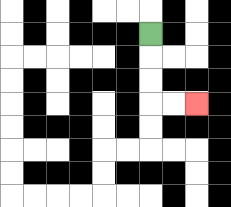{'start': '[6, 1]', 'end': '[8, 4]', 'path_directions': 'D,D,D,R,R', 'path_coordinates': '[[6, 1], [6, 2], [6, 3], [6, 4], [7, 4], [8, 4]]'}